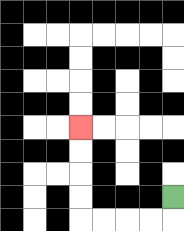{'start': '[7, 8]', 'end': '[3, 5]', 'path_directions': 'D,L,L,L,L,U,U,U,U', 'path_coordinates': '[[7, 8], [7, 9], [6, 9], [5, 9], [4, 9], [3, 9], [3, 8], [3, 7], [3, 6], [3, 5]]'}